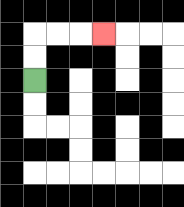{'start': '[1, 3]', 'end': '[4, 1]', 'path_directions': 'U,U,R,R,R', 'path_coordinates': '[[1, 3], [1, 2], [1, 1], [2, 1], [3, 1], [4, 1]]'}